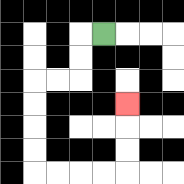{'start': '[4, 1]', 'end': '[5, 4]', 'path_directions': 'L,D,D,L,L,D,D,D,D,R,R,R,R,U,U,U', 'path_coordinates': '[[4, 1], [3, 1], [3, 2], [3, 3], [2, 3], [1, 3], [1, 4], [1, 5], [1, 6], [1, 7], [2, 7], [3, 7], [4, 7], [5, 7], [5, 6], [5, 5], [5, 4]]'}